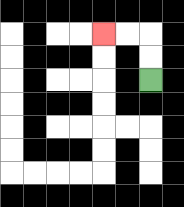{'start': '[6, 3]', 'end': '[4, 1]', 'path_directions': 'U,U,L,L', 'path_coordinates': '[[6, 3], [6, 2], [6, 1], [5, 1], [4, 1]]'}